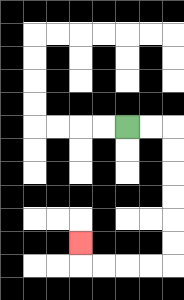{'start': '[5, 5]', 'end': '[3, 10]', 'path_directions': 'R,R,D,D,D,D,D,D,L,L,L,L,U', 'path_coordinates': '[[5, 5], [6, 5], [7, 5], [7, 6], [7, 7], [7, 8], [7, 9], [7, 10], [7, 11], [6, 11], [5, 11], [4, 11], [3, 11], [3, 10]]'}